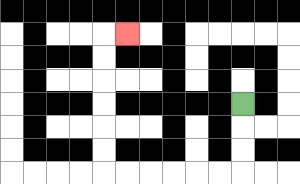{'start': '[10, 4]', 'end': '[5, 1]', 'path_directions': 'D,D,D,L,L,L,L,L,L,U,U,U,U,U,U,R', 'path_coordinates': '[[10, 4], [10, 5], [10, 6], [10, 7], [9, 7], [8, 7], [7, 7], [6, 7], [5, 7], [4, 7], [4, 6], [4, 5], [4, 4], [4, 3], [4, 2], [4, 1], [5, 1]]'}